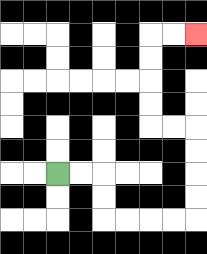{'start': '[2, 7]', 'end': '[8, 1]', 'path_directions': 'R,R,D,D,R,R,R,R,U,U,U,U,L,L,U,U,U,U,R,R', 'path_coordinates': '[[2, 7], [3, 7], [4, 7], [4, 8], [4, 9], [5, 9], [6, 9], [7, 9], [8, 9], [8, 8], [8, 7], [8, 6], [8, 5], [7, 5], [6, 5], [6, 4], [6, 3], [6, 2], [6, 1], [7, 1], [8, 1]]'}